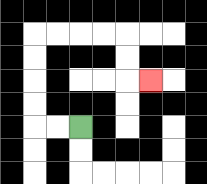{'start': '[3, 5]', 'end': '[6, 3]', 'path_directions': 'L,L,U,U,U,U,R,R,R,R,D,D,R', 'path_coordinates': '[[3, 5], [2, 5], [1, 5], [1, 4], [1, 3], [1, 2], [1, 1], [2, 1], [3, 1], [4, 1], [5, 1], [5, 2], [5, 3], [6, 3]]'}